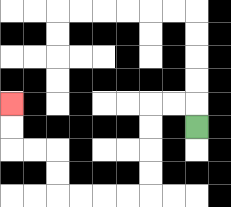{'start': '[8, 5]', 'end': '[0, 4]', 'path_directions': 'U,L,L,D,D,D,D,L,L,L,L,U,U,L,L,U,U', 'path_coordinates': '[[8, 5], [8, 4], [7, 4], [6, 4], [6, 5], [6, 6], [6, 7], [6, 8], [5, 8], [4, 8], [3, 8], [2, 8], [2, 7], [2, 6], [1, 6], [0, 6], [0, 5], [0, 4]]'}